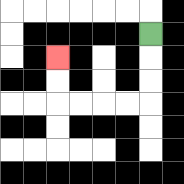{'start': '[6, 1]', 'end': '[2, 2]', 'path_directions': 'D,D,D,L,L,L,L,U,U', 'path_coordinates': '[[6, 1], [6, 2], [6, 3], [6, 4], [5, 4], [4, 4], [3, 4], [2, 4], [2, 3], [2, 2]]'}